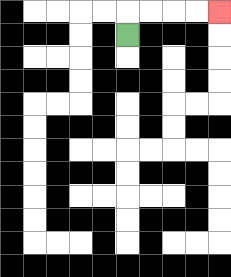{'start': '[5, 1]', 'end': '[9, 0]', 'path_directions': 'U,R,R,R,R', 'path_coordinates': '[[5, 1], [5, 0], [6, 0], [7, 0], [8, 0], [9, 0]]'}